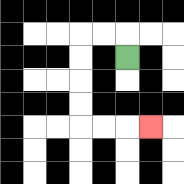{'start': '[5, 2]', 'end': '[6, 5]', 'path_directions': 'U,L,L,D,D,D,D,R,R,R', 'path_coordinates': '[[5, 2], [5, 1], [4, 1], [3, 1], [3, 2], [3, 3], [3, 4], [3, 5], [4, 5], [5, 5], [6, 5]]'}